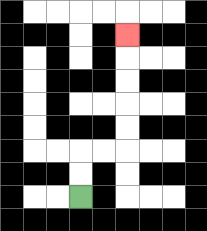{'start': '[3, 8]', 'end': '[5, 1]', 'path_directions': 'U,U,R,R,U,U,U,U,U', 'path_coordinates': '[[3, 8], [3, 7], [3, 6], [4, 6], [5, 6], [5, 5], [5, 4], [5, 3], [5, 2], [5, 1]]'}